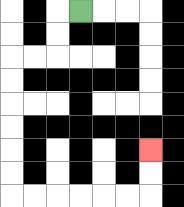{'start': '[3, 0]', 'end': '[6, 6]', 'path_directions': 'L,D,D,L,L,D,D,D,D,D,D,R,R,R,R,R,R,U,U', 'path_coordinates': '[[3, 0], [2, 0], [2, 1], [2, 2], [1, 2], [0, 2], [0, 3], [0, 4], [0, 5], [0, 6], [0, 7], [0, 8], [1, 8], [2, 8], [3, 8], [4, 8], [5, 8], [6, 8], [6, 7], [6, 6]]'}